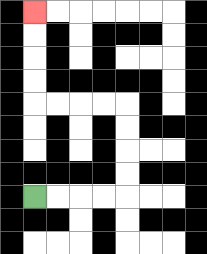{'start': '[1, 8]', 'end': '[1, 0]', 'path_directions': 'R,R,R,R,U,U,U,U,L,L,L,L,U,U,U,U', 'path_coordinates': '[[1, 8], [2, 8], [3, 8], [4, 8], [5, 8], [5, 7], [5, 6], [5, 5], [5, 4], [4, 4], [3, 4], [2, 4], [1, 4], [1, 3], [1, 2], [1, 1], [1, 0]]'}